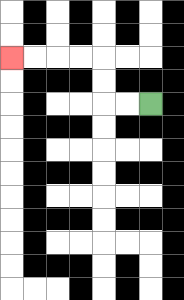{'start': '[6, 4]', 'end': '[0, 2]', 'path_directions': 'L,L,U,U,L,L,L,L', 'path_coordinates': '[[6, 4], [5, 4], [4, 4], [4, 3], [4, 2], [3, 2], [2, 2], [1, 2], [0, 2]]'}